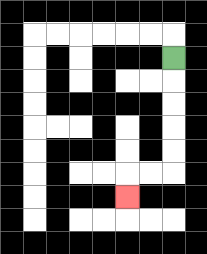{'start': '[7, 2]', 'end': '[5, 8]', 'path_directions': 'D,D,D,D,D,L,L,D', 'path_coordinates': '[[7, 2], [7, 3], [7, 4], [7, 5], [7, 6], [7, 7], [6, 7], [5, 7], [5, 8]]'}